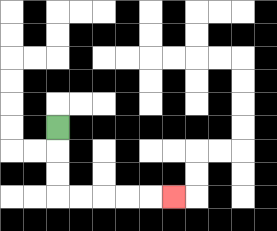{'start': '[2, 5]', 'end': '[7, 8]', 'path_directions': 'D,D,D,R,R,R,R,R', 'path_coordinates': '[[2, 5], [2, 6], [2, 7], [2, 8], [3, 8], [4, 8], [5, 8], [6, 8], [7, 8]]'}